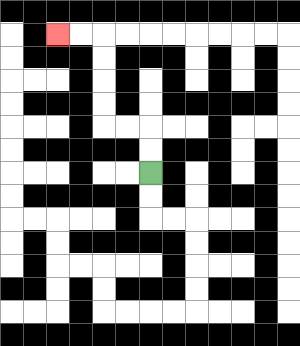{'start': '[6, 7]', 'end': '[2, 1]', 'path_directions': 'U,U,L,L,U,U,U,U,L,L', 'path_coordinates': '[[6, 7], [6, 6], [6, 5], [5, 5], [4, 5], [4, 4], [4, 3], [4, 2], [4, 1], [3, 1], [2, 1]]'}